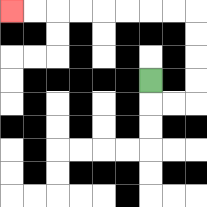{'start': '[6, 3]', 'end': '[0, 0]', 'path_directions': 'D,R,R,U,U,U,U,L,L,L,L,L,L,L,L', 'path_coordinates': '[[6, 3], [6, 4], [7, 4], [8, 4], [8, 3], [8, 2], [8, 1], [8, 0], [7, 0], [6, 0], [5, 0], [4, 0], [3, 0], [2, 0], [1, 0], [0, 0]]'}